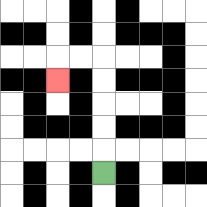{'start': '[4, 7]', 'end': '[2, 3]', 'path_directions': 'U,U,U,U,U,L,L,D', 'path_coordinates': '[[4, 7], [4, 6], [4, 5], [4, 4], [4, 3], [4, 2], [3, 2], [2, 2], [2, 3]]'}